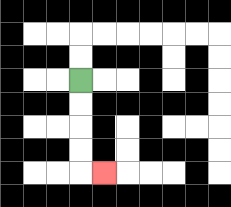{'start': '[3, 3]', 'end': '[4, 7]', 'path_directions': 'D,D,D,D,R', 'path_coordinates': '[[3, 3], [3, 4], [3, 5], [3, 6], [3, 7], [4, 7]]'}